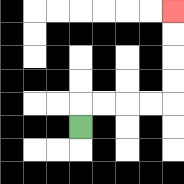{'start': '[3, 5]', 'end': '[7, 0]', 'path_directions': 'U,R,R,R,R,U,U,U,U', 'path_coordinates': '[[3, 5], [3, 4], [4, 4], [5, 4], [6, 4], [7, 4], [7, 3], [7, 2], [7, 1], [7, 0]]'}